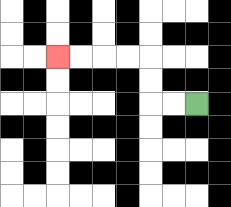{'start': '[8, 4]', 'end': '[2, 2]', 'path_directions': 'L,L,U,U,L,L,L,L', 'path_coordinates': '[[8, 4], [7, 4], [6, 4], [6, 3], [6, 2], [5, 2], [4, 2], [3, 2], [2, 2]]'}